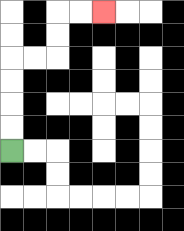{'start': '[0, 6]', 'end': '[4, 0]', 'path_directions': 'U,U,U,U,R,R,U,U,R,R', 'path_coordinates': '[[0, 6], [0, 5], [0, 4], [0, 3], [0, 2], [1, 2], [2, 2], [2, 1], [2, 0], [3, 0], [4, 0]]'}